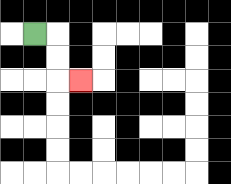{'start': '[1, 1]', 'end': '[3, 3]', 'path_directions': 'R,D,D,R', 'path_coordinates': '[[1, 1], [2, 1], [2, 2], [2, 3], [3, 3]]'}